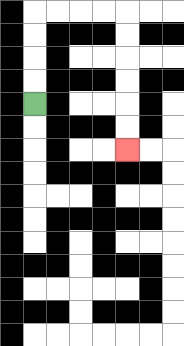{'start': '[1, 4]', 'end': '[5, 6]', 'path_directions': 'U,U,U,U,R,R,R,R,D,D,D,D,D,D', 'path_coordinates': '[[1, 4], [1, 3], [1, 2], [1, 1], [1, 0], [2, 0], [3, 0], [4, 0], [5, 0], [5, 1], [5, 2], [5, 3], [5, 4], [5, 5], [5, 6]]'}